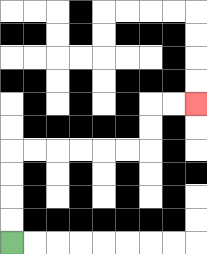{'start': '[0, 10]', 'end': '[8, 4]', 'path_directions': 'U,U,U,U,R,R,R,R,R,R,U,U,R,R', 'path_coordinates': '[[0, 10], [0, 9], [0, 8], [0, 7], [0, 6], [1, 6], [2, 6], [3, 6], [4, 6], [5, 6], [6, 6], [6, 5], [6, 4], [7, 4], [8, 4]]'}